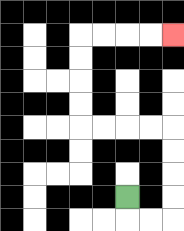{'start': '[5, 8]', 'end': '[7, 1]', 'path_directions': 'D,R,R,U,U,U,U,L,L,L,L,U,U,U,U,R,R,R,R', 'path_coordinates': '[[5, 8], [5, 9], [6, 9], [7, 9], [7, 8], [7, 7], [7, 6], [7, 5], [6, 5], [5, 5], [4, 5], [3, 5], [3, 4], [3, 3], [3, 2], [3, 1], [4, 1], [5, 1], [6, 1], [7, 1]]'}